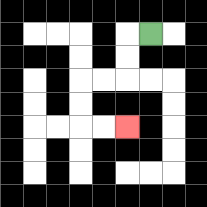{'start': '[6, 1]', 'end': '[5, 5]', 'path_directions': 'L,D,D,L,L,D,D,R,R', 'path_coordinates': '[[6, 1], [5, 1], [5, 2], [5, 3], [4, 3], [3, 3], [3, 4], [3, 5], [4, 5], [5, 5]]'}